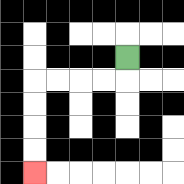{'start': '[5, 2]', 'end': '[1, 7]', 'path_directions': 'D,L,L,L,L,D,D,D,D', 'path_coordinates': '[[5, 2], [5, 3], [4, 3], [3, 3], [2, 3], [1, 3], [1, 4], [1, 5], [1, 6], [1, 7]]'}